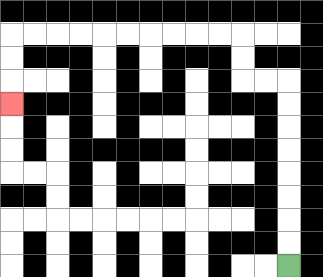{'start': '[12, 11]', 'end': '[0, 4]', 'path_directions': 'U,U,U,U,U,U,U,U,L,L,U,U,L,L,L,L,L,L,L,L,L,L,D,D,D', 'path_coordinates': '[[12, 11], [12, 10], [12, 9], [12, 8], [12, 7], [12, 6], [12, 5], [12, 4], [12, 3], [11, 3], [10, 3], [10, 2], [10, 1], [9, 1], [8, 1], [7, 1], [6, 1], [5, 1], [4, 1], [3, 1], [2, 1], [1, 1], [0, 1], [0, 2], [0, 3], [0, 4]]'}